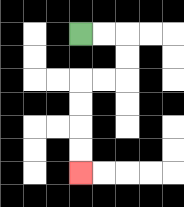{'start': '[3, 1]', 'end': '[3, 7]', 'path_directions': 'R,R,D,D,L,L,D,D,D,D', 'path_coordinates': '[[3, 1], [4, 1], [5, 1], [5, 2], [5, 3], [4, 3], [3, 3], [3, 4], [3, 5], [3, 6], [3, 7]]'}